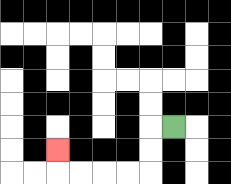{'start': '[7, 5]', 'end': '[2, 6]', 'path_directions': 'L,D,D,L,L,L,L,U', 'path_coordinates': '[[7, 5], [6, 5], [6, 6], [6, 7], [5, 7], [4, 7], [3, 7], [2, 7], [2, 6]]'}